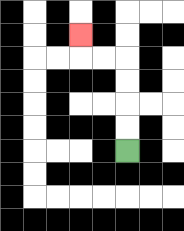{'start': '[5, 6]', 'end': '[3, 1]', 'path_directions': 'U,U,U,U,L,L,U', 'path_coordinates': '[[5, 6], [5, 5], [5, 4], [5, 3], [5, 2], [4, 2], [3, 2], [3, 1]]'}